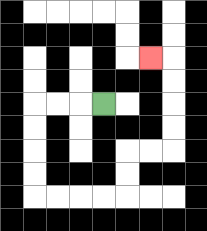{'start': '[4, 4]', 'end': '[6, 2]', 'path_directions': 'L,L,L,D,D,D,D,R,R,R,R,U,U,R,R,U,U,U,U,L', 'path_coordinates': '[[4, 4], [3, 4], [2, 4], [1, 4], [1, 5], [1, 6], [1, 7], [1, 8], [2, 8], [3, 8], [4, 8], [5, 8], [5, 7], [5, 6], [6, 6], [7, 6], [7, 5], [7, 4], [7, 3], [7, 2], [6, 2]]'}